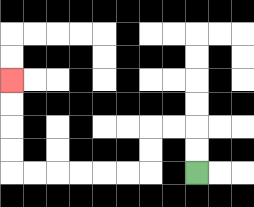{'start': '[8, 7]', 'end': '[0, 3]', 'path_directions': 'U,U,L,L,D,D,L,L,L,L,L,L,U,U,U,U', 'path_coordinates': '[[8, 7], [8, 6], [8, 5], [7, 5], [6, 5], [6, 6], [6, 7], [5, 7], [4, 7], [3, 7], [2, 7], [1, 7], [0, 7], [0, 6], [0, 5], [0, 4], [0, 3]]'}